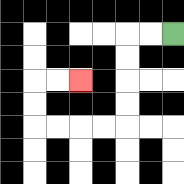{'start': '[7, 1]', 'end': '[3, 3]', 'path_directions': 'L,L,D,D,D,D,L,L,L,L,U,U,R,R', 'path_coordinates': '[[7, 1], [6, 1], [5, 1], [5, 2], [5, 3], [5, 4], [5, 5], [4, 5], [3, 5], [2, 5], [1, 5], [1, 4], [1, 3], [2, 3], [3, 3]]'}